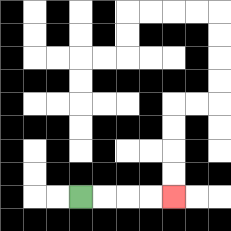{'start': '[3, 8]', 'end': '[7, 8]', 'path_directions': 'R,R,R,R', 'path_coordinates': '[[3, 8], [4, 8], [5, 8], [6, 8], [7, 8]]'}